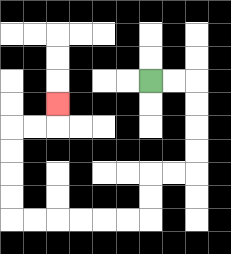{'start': '[6, 3]', 'end': '[2, 4]', 'path_directions': 'R,R,D,D,D,D,L,L,D,D,L,L,L,L,L,L,U,U,U,U,R,R,U', 'path_coordinates': '[[6, 3], [7, 3], [8, 3], [8, 4], [8, 5], [8, 6], [8, 7], [7, 7], [6, 7], [6, 8], [6, 9], [5, 9], [4, 9], [3, 9], [2, 9], [1, 9], [0, 9], [0, 8], [0, 7], [0, 6], [0, 5], [1, 5], [2, 5], [2, 4]]'}